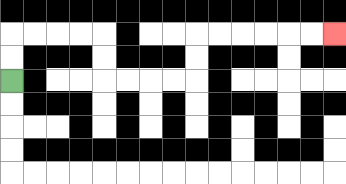{'start': '[0, 3]', 'end': '[14, 1]', 'path_directions': 'U,U,R,R,R,R,D,D,R,R,R,R,U,U,R,R,R,R,R,R', 'path_coordinates': '[[0, 3], [0, 2], [0, 1], [1, 1], [2, 1], [3, 1], [4, 1], [4, 2], [4, 3], [5, 3], [6, 3], [7, 3], [8, 3], [8, 2], [8, 1], [9, 1], [10, 1], [11, 1], [12, 1], [13, 1], [14, 1]]'}